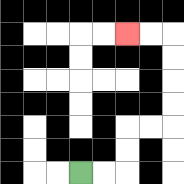{'start': '[3, 7]', 'end': '[5, 1]', 'path_directions': 'R,R,U,U,R,R,U,U,U,U,L,L', 'path_coordinates': '[[3, 7], [4, 7], [5, 7], [5, 6], [5, 5], [6, 5], [7, 5], [7, 4], [7, 3], [7, 2], [7, 1], [6, 1], [5, 1]]'}